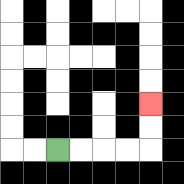{'start': '[2, 6]', 'end': '[6, 4]', 'path_directions': 'R,R,R,R,U,U', 'path_coordinates': '[[2, 6], [3, 6], [4, 6], [5, 6], [6, 6], [6, 5], [6, 4]]'}